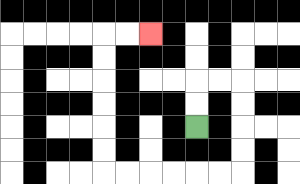{'start': '[8, 5]', 'end': '[6, 1]', 'path_directions': 'U,U,R,R,D,D,D,D,L,L,L,L,L,L,U,U,U,U,U,U,R,R', 'path_coordinates': '[[8, 5], [8, 4], [8, 3], [9, 3], [10, 3], [10, 4], [10, 5], [10, 6], [10, 7], [9, 7], [8, 7], [7, 7], [6, 7], [5, 7], [4, 7], [4, 6], [4, 5], [4, 4], [4, 3], [4, 2], [4, 1], [5, 1], [6, 1]]'}